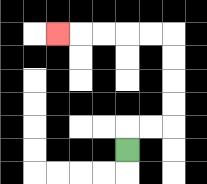{'start': '[5, 6]', 'end': '[2, 1]', 'path_directions': 'U,R,R,U,U,U,U,L,L,L,L,L', 'path_coordinates': '[[5, 6], [5, 5], [6, 5], [7, 5], [7, 4], [7, 3], [7, 2], [7, 1], [6, 1], [5, 1], [4, 1], [3, 1], [2, 1]]'}